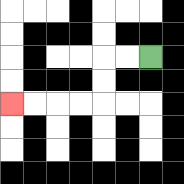{'start': '[6, 2]', 'end': '[0, 4]', 'path_directions': 'L,L,D,D,L,L,L,L', 'path_coordinates': '[[6, 2], [5, 2], [4, 2], [4, 3], [4, 4], [3, 4], [2, 4], [1, 4], [0, 4]]'}